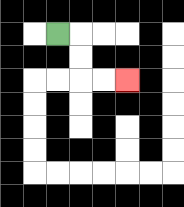{'start': '[2, 1]', 'end': '[5, 3]', 'path_directions': 'R,D,D,R,R', 'path_coordinates': '[[2, 1], [3, 1], [3, 2], [3, 3], [4, 3], [5, 3]]'}